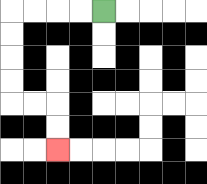{'start': '[4, 0]', 'end': '[2, 6]', 'path_directions': 'L,L,L,L,D,D,D,D,R,R,D,D', 'path_coordinates': '[[4, 0], [3, 0], [2, 0], [1, 0], [0, 0], [0, 1], [0, 2], [0, 3], [0, 4], [1, 4], [2, 4], [2, 5], [2, 6]]'}